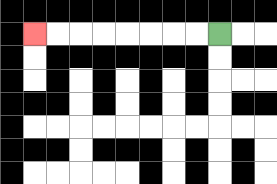{'start': '[9, 1]', 'end': '[1, 1]', 'path_directions': 'L,L,L,L,L,L,L,L', 'path_coordinates': '[[9, 1], [8, 1], [7, 1], [6, 1], [5, 1], [4, 1], [3, 1], [2, 1], [1, 1]]'}